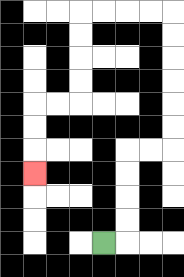{'start': '[4, 10]', 'end': '[1, 7]', 'path_directions': 'R,U,U,U,U,R,R,U,U,U,U,U,U,L,L,L,L,D,D,D,D,L,L,D,D,D', 'path_coordinates': '[[4, 10], [5, 10], [5, 9], [5, 8], [5, 7], [5, 6], [6, 6], [7, 6], [7, 5], [7, 4], [7, 3], [7, 2], [7, 1], [7, 0], [6, 0], [5, 0], [4, 0], [3, 0], [3, 1], [3, 2], [3, 3], [3, 4], [2, 4], [1, 4], [1, 5], [1, 6], [1, 7]]'}